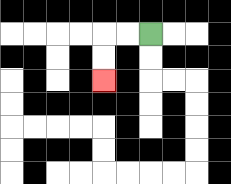{'start': '[6, 1]', 'end': '[4, 3]', 'path_directions': 'L,L,D,D', 'path_coordinates': '[[6, 1], [5, 1], [4, 1], [4, 2], [4, 3]]'}